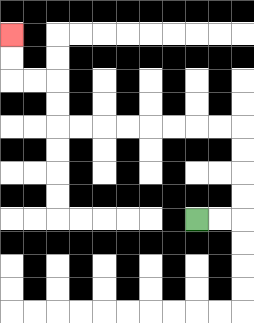{'start': '[8, 9]', 'end': '[0, 1]', 'path_directions': 'R,R,U,U,U,U,L,L,L,L,L,L,L,L,U,U,L,L,U,U', 'path_coordinates': '[[8, 9], [9, 9], [10, 9], [10, 8], [10, 7], [10, 6], [10, 5], [9, 5], [8, 5], [7, 5], [6, 5], [5, 5], [4, 5], [3, 5], [2, 5], [2, 4], [2, 3], [1, 3], [0, 3], [0, 2], [0, 1]]'}